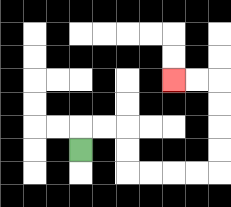{'start': '[3, 6]', 'end': '[7, 3]', 'path_directions': 'U,R,R,D,D,R,R,R,R,U,U,U,U,L,L', 'path_coordinates': '[[3, 6], [3, 5], [4, 5], [5, 5], [5, 6], [5, 7], [6, 7], [7, 7], [8, 7], [9, 7], [9, 6], [9, 5], [9, 4], [9, 3], [8, 3], [7, 3]]'}